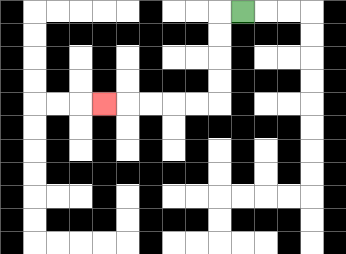{'start': '[10, 0]', 'end': '[4, 4]', 'path_directions': 'L,D,D,D,D,L,L,L,L,L', 'path_coordinates': '[[10, 0], [9, 0], [9, 1], [9, 2], [9, 3], [9, 4], [8, 4], [7, 4], [6, 4], [5, 4], [4, 4]]'}